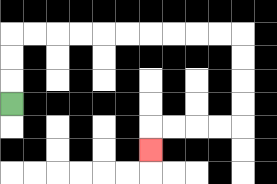{'start': '[0, 4]', 'end': '[6, 6]', 'path_directions': 'U,U,U,R,R,R,R,R,R,R,R,R,R,D,D,D,D,L,L,L,L,D', 'path_coordinates': '[[0, 4], [0, 3], [0, 2], [0, 1], [1, 1], [2, 1], [3, 1], [4, 1], [5, 1], [6, 1], [7, 1], [8, 1], [9, 1], [10, 1], [10, 2], [10, 3], [10, 4], [10, 5], [9, 5], [8, 5], [7, 5], [6, 5], [6, 6]]'}